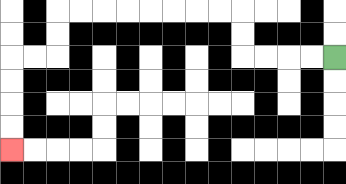{'start': '[14, 2]', 'end': '[0, 6]', 'path_directions': 'L,L,L,L,U,U,L,L,L,L,L,L,L,L,D,D,L,L,D,D,D,D', 'path_coordinates': '[[14, 2], [13, 2], [12, 2], [11, 2], [10, 2], [10, 1], [10, 0], [9, 0], [8, 0], [7, 0], [6, 0], [5, 0], [4, 0], [3, 0], [2, 0], [2, 1], [2, 2], [1, 2], [0, 2], [0, 3], [0, 4], [0, 5], [0, 6]]'}